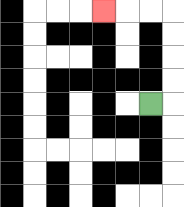{'start': '[6, 4]', 'end': '[4, 0]', 'path_directions': 'R,U,U,U,U,L,L,L', 'path_coordinates': '[[6, 4], [7, 4], [7, 3], [7, 2], [7, 1], [7, 0], [6, 0], [5, 0], [4, 0]]'}